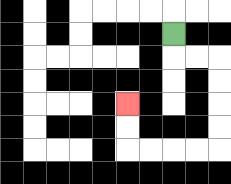{'start': '[7, 1]', 'end': '[5, 4]', 'path_directions': 'D,R,R,D,D,D,D,L,L,L,L,U,U', 'path_coordinates': '[[7, 1], [7, 2], [8, 2], [9, 2], [9, 3], [9, 4], [9, 5], [9, 6], [8, 6], [7, 6], [6, 6], [5, 6], [5, 5], [5, 4]]'}